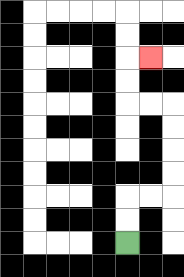{'start': '[5, 10]', 'end': '[6, 2]', 'path_directions': 'U,U,R,R,U,U,U,U,L,L,U,U,R', 'path_coordinates': '[[5, 10], [5, 9], [5, 8], [6, 8], [7, 8], [7, 7], [7, 6], [7, 5], [7, 4], [6, 4], [5, 4], [5, 3], [5, 2], [6, 2]]'}